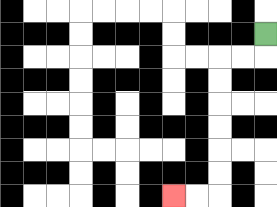{'start': '[11, 1]', 'end': '[7, 8]', 'path_directions': 'D,L,L,D,D,D,D,D,D,L,L', 'path_coordinates': '[[11, 1], [11, 2], [10, 2], [9, 2], [9, 3], [9, 4], [9, 5], [9, 6], [9, 7], [9, 8], [8, 8], [7, 8]]'}